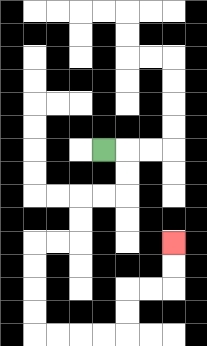{'start': '[4, 6]', 'end': '[7, 10]', 'path_directions': 'R,D,D,L,L,D,D,L,L,D,D,D,D,R,R,R,R,U,U,R,R,U,U', 'path_coordinates': '[[4, 6], [5, 6], [5, 7], [5, 8], [4, 8], [3, 8], [3, 9], [3, 10], [2, 10], [1, 10], [1, 11], [1, 12], [1, 13], [1, 14], [2, 14], [3, 14], [4, 14], [5, 14], [5, 13], [5, 12], [6, 12], [7, 12], [7, 11], [7, 10]]'}